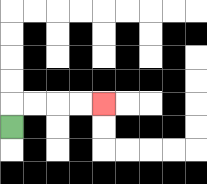{'start': '[0, 5]', 'end': '[4, 4]', 'path_directions': 'U,R,R,R,R', 'path_coordinates': '[[0, 5], [0, 4], [1, 4], [2, 4], [3, 4], [4, 4]]'}